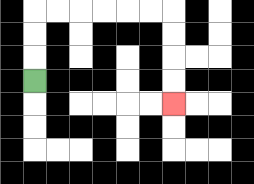{'start': '[1, 3]', 'end': '[7, 4]', 'path_directions': 'U,U,U,R,R,R,R,R,R,D,D,D,D', 'path_coordinates': '[[1, 3], [1, 2], [1, 1], [1, 0], [2, 0], [3, 0], [4, 0], [5, 0], [6, 0], [7, 0], [7, 1], [7, 2], [7, 3], [7, 4]]'}